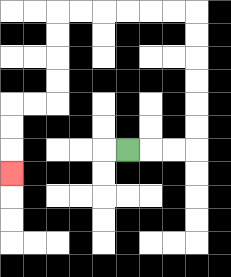{'start': '[5, 6]', 'end': '[0, 7]', 'path_directions': 'R,R,R,U,U,U,U,U,U,L,L,L,L,L,L,D,D,D,D,L,L,D,D,D', 'path_coordinates': '[[5, 6], [6, 6], [7, 6], [8, 6], [8, 5], [8, 4], [8, 3], [8, 2], [8, 1], [8, 0], [7, 0], [6, 0], [5, 0], [4, 0], [3, 0], [2, 0], [2, 1], [2, 2], [2, 3], [2, 4], [1, 4], [0, 4], [0, 5], [0, 6], [0, 7]]'}